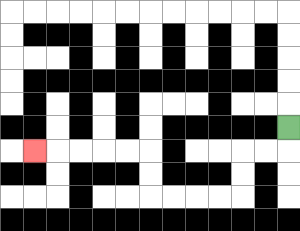{'start': '[12, 5]', 'end': '[1, 6]', 'path_directions': 'D,L,L,D,D,L,L,L,L,U,U,L,L,L,L,L', 'path_coordinates': '[[12, 5], [12, 6], [11, 6], [10, 6], [10, 7], [10, 8], [9, 8], [8, 8], [7, 8], [6, 8], [6, 7], [6, 6], [5, 6], [4, 6], [3, 6], [2, 6], [1, 6]]'}